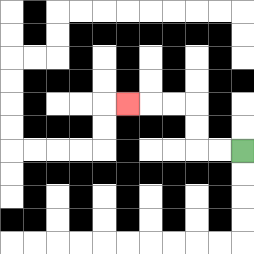{'start': '[10, 6]', 'end': '[5, 4]', 'path_directions': 'L,L,U,U,L,L,L', 'path_coordinates': '[[10, 6], [9, 6], [8, 6], [8, 5], [8, 4], [7, 4], [6, 4], [5, 4]]'}